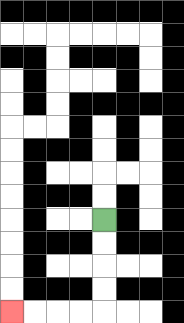{'start': '[4, 9]', 'end': '[0, 13]', 'path_directions': 'D,D,D,D,L,L,L,L', 'path_coordinates': '[[4, 9], [4, 10], [4, 11], [4, 12], [4, 13], [3, 13], [2, 13], [1, 13], [0, 13]]'}